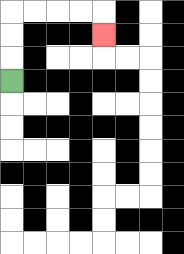{'start': '[0, 3]', 'end': '[4, 1]', 'path_directions': 'U,U,U,R,R,R,R,D', 'path_coordinates': '[[0, 3], [0, 2], [0, 1], [0, 0], [1, 0], [2, 0], [3, 0], [4, 0], [4, 1]]'}